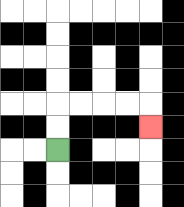{'start': '[2, 6]', 'end': '[6, 5]', 'path_directions': 'U,U,R,R,R,R,D', 'path_coordinates': '[[2, 6], [2, 5], [2, 4], [3, 4], [4, 4], [5, 4], [6, 4], [6, 5]]'}